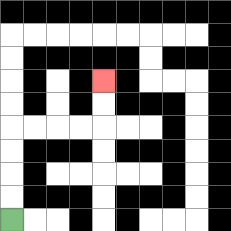{'start': '[0, 9]', 'end': '[4, 3]', 'path_directions': 'U,U,U,U,R,R,R,R,U,U', 'path_coordinates': '[[0, 9], [0, 8], [0, 7], [0, 6], [0, 5], [1, 5], [2, 5], [3, 5], [4, 5], [4, 4], [4, 3]]'}